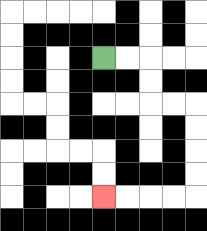{'start': '[4, 2]', 'end': '[4, 8]', 'path_directions': 'R,R,D,D,R,R,D,D,D,D,L,L,L,L', 'path_coordinates': '[[4, 2], [5, 2], [6, 2], [6, 3], [6, 4], [7, 4], [8, 4], [8, 5], [8, 6], [8, 7], [8, 8], [7, 8], [6, 8], [5, 8], [4, 8]]'}